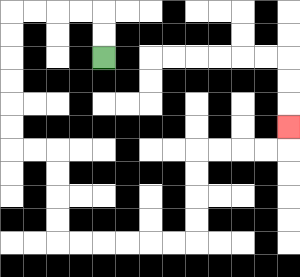{'start': '[4, 2]', 'end': '[12, 5]', 'path_directions': 'U,U,L,L,L,L,D,D,D,D,D,D,R,R,D,D,D,D,R,R,R,R,R,R,U,U,U,U,R,R,R,R,U', 'path_coordinates': '[[4, 2], [4, 1], [4, 0], [3, 0], [2, 0], [1, 0], [0, 0], [0, 1], [0, 2], [0, 3], [0, 4], [0, 5], [0, 6], [1, 6], [2, 6], [2, 7], [2, 8], [2, 9], [2, 10], [3, 10], [4, 10], [5, 10], [6, 10], [7, 10], [8, 10], [8, 9], [8, 8], [8, 7], [8, 6], [9, 6], [10, 6], [11, 6], [12, 6], [12, 5]]'}